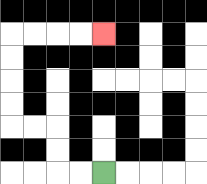{'start': '[4, 7]', 'end': '[4, 1]', 'path_directions': 'L,L,U,U,L,L,U,U,U,U,R,R,R,R', 'path_coordinates': '[[4, 7], [3, 7], [2, 7], [2, 6], [2, 5], [1, 5], [0, 5], [0, 4], [0, 3], [0, 2], [0, 1], [1, 1], [2, 1], [3, 1], [4, 1]]'}